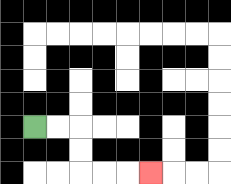{'start': '[1, 5]', 'end': '[6, 7]', 'path_directions': 'R,R,D,D,R,R,R', 'path_coordinates': '[[1, 5], [2, 5], [3, 5], [3, 6], [3, 7], [4, 7], [5, 7], [6, 7]]'}